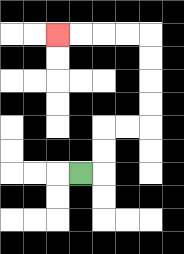{'start': '[3, 7]', 'end': '[2, 1]', 'path_directions': 'R,U,U,R,R,U,U,U,U,L,L,L,L', 'path_coordinates': '[[3, 7], [4, 7], [4, 6], [4, 5], [5, 5], [6, 5], [6, 4], [6, 3], [6, 2], [6, 1], [5, 1], [4, 1], [3, 1], [2, 1]]'}